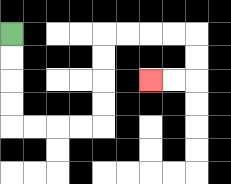{'start': '[0, 1]', 'end': '[6, 3]', 'path_directions': 'D,D,D,D,R,R,R,R,U,U,U,U,R,R,R,R,D,D,L,L', 'path_coordinates': '[[0, 1], [0, 2], [0, 3], [0, 4], [0, 5], [1, 5], [2, 5], [3, 5], [4, 5], [4, 4], [4, 3], [4, 2], [4, 1], [5, 1], [6, 1], [7, 1], [8, 1], [8, 2], [8, 3], [7, 3], [6, 3]]'}